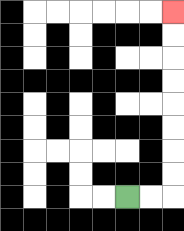{'start': '[5, 8]', 'end': '[7, 0]', 'path_directions': 'R,R,U,U,U,U,U,U,U,U', 'path_coordinates': '[[5, 8], [6, 8], [7, 8], [7, 7], [7, 6], [7, 5], [7, 4], [7, 3], [7, 2], [7, 1], [7, 0]]'}